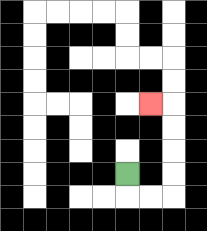{'start': '[5, 7]', 'end': '[6, 4]', 'path_directions': 'D,R,R,U,U,U,U,L', 'path_coordinates': '[[5, 7], [5, 8], [6, 8], [7, 8], [7, 7], [7, 6], [7, 5], [7, 4], [6, 4]]'}